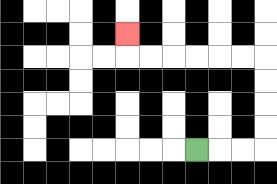{'start': '[8, 6]', 'end': '[5, 1]', 'path_directions': 'R,R,R,U,U,U,U,L,L,L,L,L,L,U', 'path_coordinates': '[[8, 6], [9, 6], [10, 6], [11, 6], [11, 5], [11, 4], [11, 3], [11, 2], [10, 2], [9, 2], [8, 2], [7, 2], [6, 2], [5, 2], [5, 1]]'}